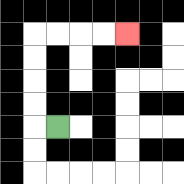{'start': '[2, 5]', 'end': '[5, 1]', 'path_directions': 'L,U,U,U,U,R,R,R,R', 'path_coordinates': '[[2, 5], [1, 5], [1, 4], [1, 3], [1, 2], [1, 1], [2, 1], [3, 1], [4, 1], [5, 1]]'}